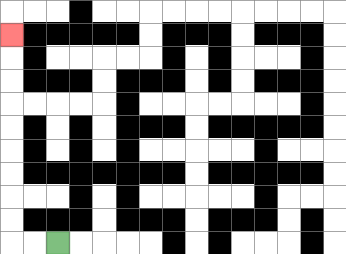{'start': '[2, 10]', 'end': '[0, 1]', 'path_directions': 'L,L,U,U,U,U,U,U,U,U,U', 'path_coordinates': '[[2, 10], [1, 10], [0, 10], [0, 9], [0, 8], [0, 7], [0, 6], [0, 5], [0, 4], [0, 3], [0, 2], [0, 1]]'}